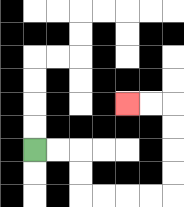{'start': '[1, 6]', 'end': '[5, 4]', 'path_directions': 'R,R,D,D,R,R,R,R,U,U,U,U,L,L', 'path_coordinates': '[[1, 6], [2, 6], [3, 6], [3, 7], [3, 8], [4, 8], [5, 8], [6, 8], [7, 8], [7, 7], [7, 6], [7, 5], [7, 4], [6, 4], [5, 4]]'}